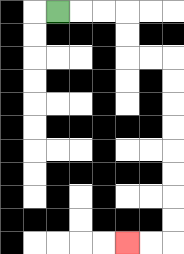{'start': '[2, 0]', 'end': '[5, 10]', 'path_directions': 'R,R,R,D,D,R,R,D,D,D,D,D,D,D,D,L,L', 'path_coordinates': '[[2, 0], [3, 0], [4, 0], [5, 0], [5, 1], [5, 2], [6, 2], [7, 2], [7, 3], [7, 4], [7, 5], [7, 6], [7, 7], [7, 8], [7, 9], [7, 10], [6, 10], [5, 10]]'}